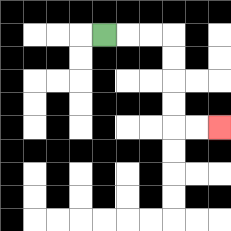{'start': '[4, 1]', 'end': '[9, 5]', 'path_directions': 'R,R,R,D,D,D,D,R,R', 'path_coordinates': '[[4, 1], [5, 1], [6, 1], [7, 1], [7, 2], [7, 3], [7, 4], [7, 5], [8, 5], [9, 5]]'}